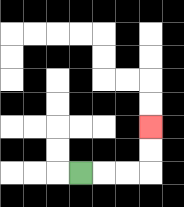{'start': '[3, 7]', 'end': '[6, 5]', 'path_directions': 'R,R,R,U,U', 'path_coordinates': '[[3, 7], [4, 7], [5, 7], [6, 7], [6, 6], [6, 5]]'}